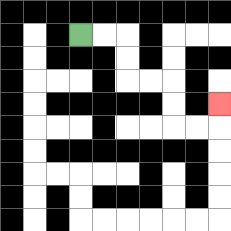{'start': '[3, 1]', 'end': '[9, 4]', 'path_directions': 'R,R,D,D,R,R,D,D,R,R,U', 'path_coordinates': '[[3, 1], [4, 1], [5, 1], [5, 2], [5, 3], [6, 3], [7, 3], [7, 4], [7, 5], [8, 5], [9, 5], [9, 4]]'}